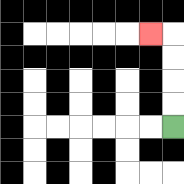{'start': '[7, 5]', 'end': '[6, 1]', 'path_directions': 'U,U,U,U,L', 'path_coordinates': '[[7, 5], [7, 4], [7, 3], [7, 2], [7, 1], [6, 1]]'}